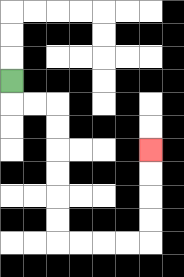{'start': '[0, 3]', 'end': '[6, 6]', 'path_directions': 'D,R,R,D,D,D,D,D,D,R,R,R,R,U,U,U,U', 'path_coordinates': '[[0, 3], [0, 4], [1, 4], [2, 4], [2, 5], [2, 6], [2, 7], [2, 8], [2, 9], [2, 10], [3, 10], [4, 10], [5, 10], [6, 10], [6, 9], [6, 8], [6, 7], [6, 6]]'}